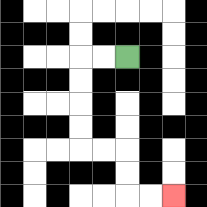{'start': '[5, 2]', 'end': '[7, 8]', 'path_directions': 'L,L,D,D,D,D,R,R,D,D,R,R', 'path_coordinates': '[[5, 2], [4, 2], [3, 2], [3, 3], [3, 4], [3, 5], [3, 6], [4, 6], [5, 6], [5, 7], [5, 8], [6, 8], [7, 8]]'}